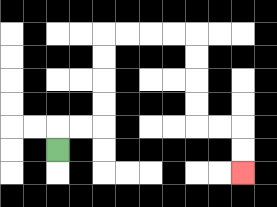{'start': '[2, 6]', 'end': '[10, 7]', 'path_directions': 'U,R,R,U,U,U,U,R,R,R,R,D,D,D,D,R,R,D,D', 'path_coordinates': '[[2, 6], [2, 5], [3, 5], [4, 5], [4, 4], [4, 3], [4, 2], [4, 1], [5, 1], [6, 1], [7, 1], [8, 1], [8, 2], [8, 3], [8, 4], [8, 5], [9, 5], [10, 5], [10, 6], [10, 7]]'}